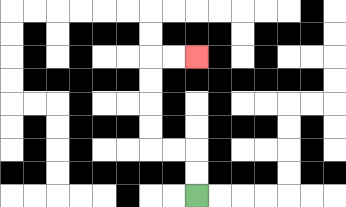{'start': '[8, 8]', 'end': '[8, 2]', 'path_directions': 'U,U,L,L,U,U,U,U,R,R', 'path_coordinates': '[[8, 8], [8, 7], [8, 6], [7, 6], [6, 6], [6, 5], [6, 4], [6, 3], [6, 2], [7, 2], [8, 2]]'}